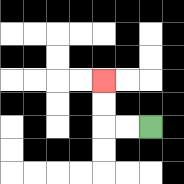{'start': '[6, 5]', 'end': '[4, 3]', 'path_directions': 'L,L,U,U', 'path_coordinates': '[[6, 5], [5, 5], [4, 5], [4, 4], [4, 3]]'}